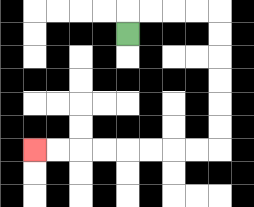{'start': '[5, 1]', 'end': '[1, 6]', 'path_directions': 'U,R,R,R,R,D,D,D,D,D,D,L,L,L,L,L,L,L,L', 'path_coordinates': '[[5, 1], [5, 0], [6, 0], [7, 0], [8, 0], [9, 0], [9, 1], [9, 2], [9, 3], [9, 4], [9, 5], [9, 6], [8, 6], [7, 6], [6, 6], [5, 6], [4, 6], [3, 6], [2, 6], [1, 6]]'}